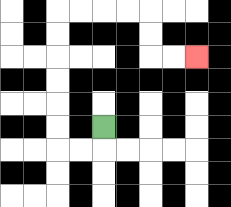{'start': '[4, 5]', 'end': '[8, 2]', 'path_directions': 'D,L,L,U,U,U,U,U,U,R,R,R,R,D,D,R,R', 'path_coordinates': '[[4, 5], [4, 6], [3, 6], [2, 6], [2, 5], [2, 4], [2, 3], [2, 2], [2, 1], [2, 0], [3, 0], [4, 0], [5, 0], [6, 0], [6, 1], [6, 2], [7, 2], [8, 2]]'}